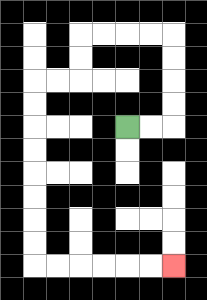{'start': '[5, 5]', 'end': '[7, 11]', 'path_directions': 'R,R,U,U,U,U,L,L,L,L,D,D,L,L,D,D,D,D,D,D,D,D,R,R,R,R,R,R', 'path_coordinates': '[[5, 5], [6, 5], [7, 5], [7, 4], [7, 3], [7, 2], [7, 1], [6, 1], [5, 1], [4, 1], [3, 1], [3, 2], [3, 3], [2, 3], [1, 3], [1, 4], [1, 5], [1, 6], [1, 7], [1, 8], [1, 9], [1, 10], [1, 11], [2, 11], [3, 11], [4, 11], [5, 11], [6, 11], [7, 11]]'}